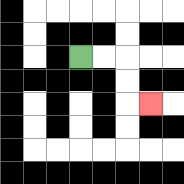{'start': '[3, 2]', 'end': '[6, 4]', 'path_directions': 'R,R,D,D,R', 'path_coordinates': '[[3, 2], [4, 2], [5, 2], [5, 3], [5, 4], [6, 4]]'}